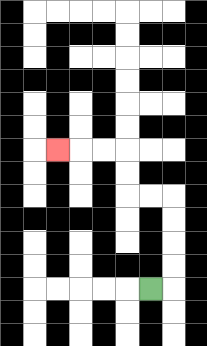{'start': '[6, 12]', 'end': '[2, 6]', 'path_directions': 'R,U,U,U,U,L,L,U,U,L,L,L', 'path_coordinates': '[[6, 12], [7, 12], [7, 11], [7, 10], [7, 9], [7, 8], [6, 8], [5, 8], [5, 7], [5, 6], [4, 6], [3, 6], [2, 6]]'}